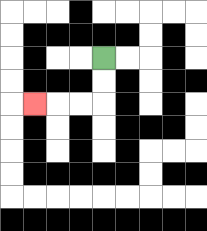{'start': '[4, 2]', 'end': '[1, 4]', 'path_directions': 'D,D,L,L,L', 'path_coordinates': '[[4, 2], [4, 3], [4, 4], [3, 4], [2, 4], [1, 4]]'}